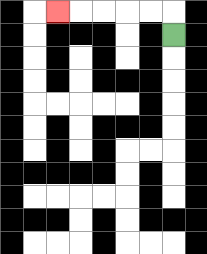{'start': '[7, 1]', 'end': '[2, 0]', 'path_directions': 'U,L,L,L,L,L', 'path_coordinates': '[[7, 1], [7, 0], [6, 0], [5, 0], [4, 0], [3, 0], [2, 0]]'}